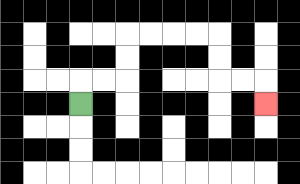{'start': '[3, 4]', 'end': '[11, 4]', 'path_directions': 'U,R,R,U,U,R,R,R,R,D,D,R,R,D', 'path_coordinates': '[[3, 4], [3, 3], [4, 3], [5, 3], [5, 2], [5, 1], [6, 1], [7, 1], [8, 1], [9, 1], [9, 2], [9, 3], [10, 3], [11, 3], [11, 4]]'}